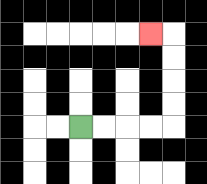{'start': '[3, 5]', 'end': '[6, 1]', 'path_directions': 'R,R,R,R,U,U,U,U,L', 'path_coordinates': '[[3, 5], [4, 5], [5, 5], [6, 5], [7, 5], [7, 4], [7, 3], [7, 2], [7, 1], [6, 1]]'}